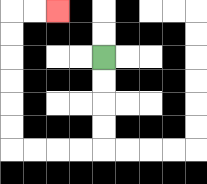{'start': '[4, 2]', 'end': '[2, 0]', 'path_directions': 'D,D,D,D,L,L,L,L,U,U,U,U,U,U,R,R', 'path_coordinates': '[[4, 2], [4, 3], [4, 4], [4, 5], [4, 6], [3, 6], [2, 6], [1, 6], [0, 6], [0, 5], [0, 4], [0, 3], [0, 2], [0, 1], [0, 0], [1, 0], [2, 0]]'}